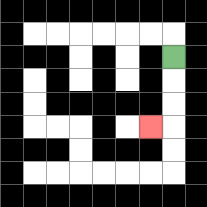{'start': '[7, 2]', 'end': '[6, 5]', 'path_directions': 'D,D,D,L', 'path_coordinates': '[[7, 2], [7, 3], [7, 4], [7, 5], [6, 5]]'}